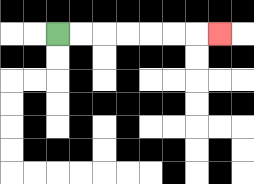{'start': '[2, 1]', 'end': '[9, 1]', 'path_directions': 'R,R,R,R,R,R,R', 'path_coordinates': '[[2, 1], [3, 1], [4, 1], [5, 1], [6, 1], [7, 1], [8, 1], [9, 1]]'}